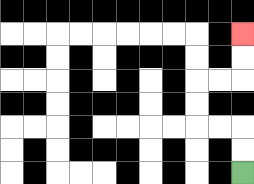{'start': '[10, 7]', 'end': '[10, 1]', 'path_directions': 'U,U,L,L,U,U,R,R,U,U', 'path_coordinates': '[[10, 7], [10, 6], [10, 5], [9, 5], [8, 5], [8, 4], [8, 3], [9, 3], [10, 3], [10, 2], [10, 1]]'}